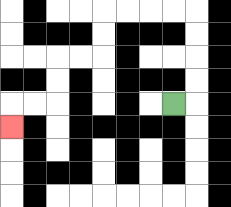{'start': '[7, 4]', 'end': '[0, 5]', 'path_directions': 'R,U,U,U,U,L,L,L,L,D,D,L,L,D,D,L,L,D', 'path_coordinates': '[[7, 4], [8, 4], [8, 3], [8, 2], [8, 1], [8, 0], [7, 0], [6, 0], [5, 0], [4, 0], [4, 1], [4, 2], [3, 2], [2, 2], [2, 3], [2, 4], [1, 4], [0, 4], [0, 5]]'}